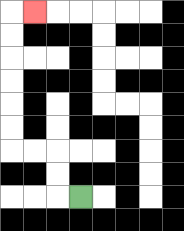{'start': '[3, 8]', 'end': '[1, 0]', 'path_directions': 'L,U,U,L,L,U,U,U,U,U,U,R', 'path_coordinates': '[[3, 8], [2, 8], [2, 7], [2, 6], [1, 6], [0, 6], [0, 5], [0, 4], [0, 3], [0, 2], [0, 1], [0, 0], [1, 0]]'}